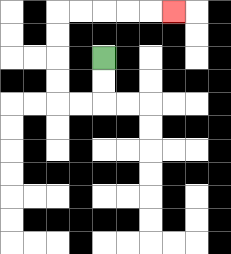{'start': '[4, 2]', 'end': '[7, 0]', 'path_directions': 'D,D,L,L,U,U,U,U,R,R,R,R,R', 'path_coordinates': '[[4, 2], [4, 3], [4, 4], [3, 4], [2, 4], [2, 3], [2, 2], [2, 1], [2, 0], [3, 0], [4, 0], [5, 0], [6, 0], [7, 0]]'}